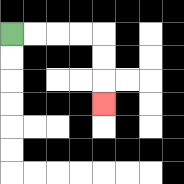{'start': '[0, 1]', 'end': '[4, 4]', 'path_directions': 'R,R,R,R,D,D,D', 'path_coordinates': '[[0, 1], [1, 1], [2, 1], [3, 1], [4, 1], [4, 2], [4, 3], [4, 4]]'}